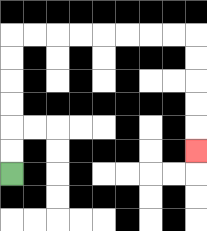{'start': '[0, 7]', 'end': '[8, 6]', 'path_directions': 'U,U,U,U,U,U,R,R,R,R,R,R,R,R,D,D,D,D,D', 'path_coordinates': '[[0, 7], [0, 6], [0, 5], [0, 4], [0, 3], [0, 2], [0, 1], [1, 1], [2, 1], [3, 1], [4, 1], [5, 1], [6, 1], [7, 1], [8, 1], [8, 2], [8, 3], [8, 4], [8, 5], [8, 6]]'}